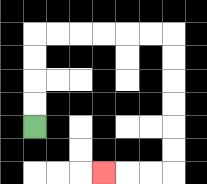{'start': '[1, 5]', 'end': '[4, 7]', 'path_directions': 'U,U,U,U,R,R,R,R,R,R,D,D,D,D,D,D,L,L,L', 'path_coordinates': '[[1, 5], [1, 4], [1, 3], [1, 2], [1, 1], [2, 1], [3, 1], [4, 1], [5, 1], [6, 1], [7, 1], [7, 2], [7, 3], [7, 4], [7, 5], [7, 6], [7, 7], [6, 7], [5, 7], [4, 7]]'}